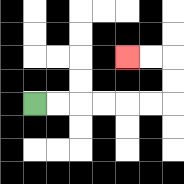{'start': '[1, 4]', 'end': '[5, 2]', 'path_directions': 'R,R,R,R,R,R,U,U,L,L', 'path_coordinates': '[[1, 4], [2, 4], [3, 4], [4, 4], [5, 4], [6, 4], [7, 4], [7, 3], [7, 2], [6, 2], [5, 2]]'}